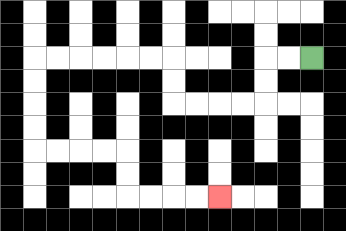{'start': '[13, 2]', 'end': '[9, 8]', 'path_directions': 'L,L,D,D,L,L,L,L,U,U,L,L,L,L,L,L,D,D,D,D,R,R,R,R,D,D,R,R,R,R', 'path_coordinates': '[[13, 2], [12, 2], [11, 2], [11, 3], [11, 4], [10, 4], [9, 4], [8, 4], [7, 4], [7, 3], [7, 2], [6, 2], [5, 2], [4, 2], [3, 2], [2, 2], [1, 2], [1, 3], [1, 4], [1, 5], [1, 6], [2, 6], [3, 6], [4, 6], [5, 6], [5, 7], [5, 8], [6, 8], [7, 8], [8, 8], [9, 8]]'}